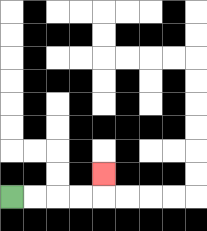{'start': '[0, 8]', 'end': '[4, 7]', 'path_directions': 'R,R,R,R,U', 'path_coordinates': '[[0, 8], [1, 8], [2, 8], [3, 8], [4, 8], [4, 7]]'}